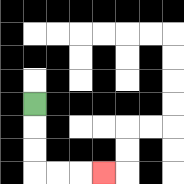{'start': '[1, 4]', 'end': '[4, 7]', 'path_directions': 'D,D,D,R,R,R', 'path_coordinates': '[[1, 4], [1, 5], [1, 6], [1, 7], [2, 7], [3, 7], [4, 7]]'}